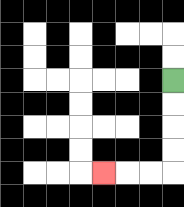{'start': '[7, 3]', 'end': '[4, 7]', 'path_directions': 'D,D,D,D,L,L,L', 'path_coordinates': '[[7, 3], [7, 4], [7, 5], [7, 6], [7, 7], [6, 7], [5, 7], [4, 7]]'}